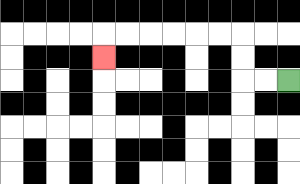{'start': '[12, 3]', 'end': '[4, 2]', 'path_directions': 'L,L,U,U,L,L,L,L,L,L,D', 'path_coordinates': '[[12, 3], [11, 3], [10, 3], [10, 2], [10, 1], [9, 1], [8, 1], [7, 1], [6, 1], [5, 1], [4, 1], [4, 2]]'}